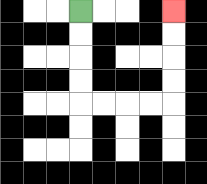{'start': '[3, 0]', 'end': '[7, 0]', 'path_directions': 'D,D,D,D,R,R,R,R,U,U,U,U', 'path_coordinates': '[[3, 0], [3, 1], [3, 2], [3, 3], [3, 4], [4, 4], [5, 4], [6, 4], [7, 4], [7, 3], [7, 2], [7, 1], [7, 0]]'}